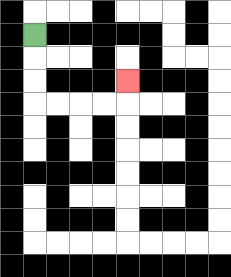{'start': '[1, 1]', 'end': '[5, 3]', 'path_directions': 'D,D,D,R,R,R,R,U', 'path_coordinates': '[[1, 1], [1, 2], [1, 3], [1, 4], [2, 4], [3, 4], [4, 4], [5, 4], [5, 3]]'}